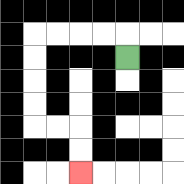{'start': '[5, 2]', 'end': '[3, 7]', 'path_directions': 'U,L,L,L,L,D,D,D,D,R,R,D,D', 'path_coordinates': '[[5, 2], [5, 1], [4, 1], [3, 1], [2, 1], [1, 1], [1, 2], [1, 3], [1, 4], [1, 5], [2, 5], [3, 5], [3, 6], [3, 7]]'}